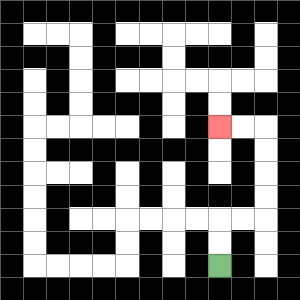{'start': '[9, 11]', 'end': '[9, 5]', 'path_directions': 'U,U,R,R,U,U,U,U,L,L', 'path_coordinates': '[[9, 11], [9, 10], [9, 9], [10, 9], [11, 9], [11, 8], [11, 7], [11, 6], [11, 5], [10, 5], [9, 5]]'}